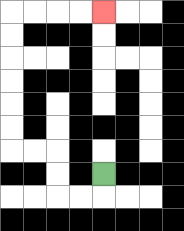{'start': '[4, 7]', 'end': '[4, 0]', 'path_directions': 'D,L,L,U,U,L,L,U,U,U,U,U,U,R,R,R,R', 'path_coordinates': '[[4, 7], [4, 8], [3, 8], [2, 8], [2, 7], [2, 6], [1, 6], [0, 6], [0, 5], [0, 4], [0, 3], [0, 2], [0, 1], [0, 0], [1, 0], [2, 0], [3, 0], [4, 0]]'}